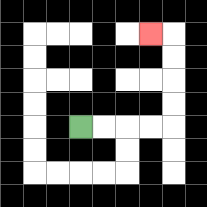{'start': '[3, 5]', 'end': '[6, 1]', 'path_directions': 'R,R,R,R,U,U,U,U,L', 'path_coordinates': '[[3, 5], [4, 5], [5, 5], [6, 5], [7, 5], [7, 4], [7, 3], [7, 2], [7, 1], [6, 1]]'}